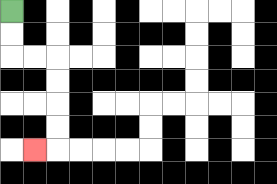{'start': '[0, 0]', 'end': '[1, 6]', 'path_directions': 'D,D,R,R,D,D,D,D,L', 'path_coordinates': '[[0, 0], [0, 1], [0, 2], [1, 2], [2, 2], [2, 3], [2, 4], [2, 5], [2, 6], [1, 6]]'}